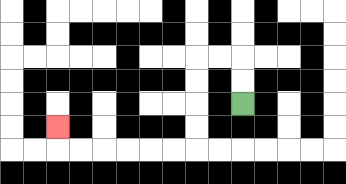{'start': '[10, 4]', 'end': '[2, 5]', 'path_directions': 'U,U,L,L,D,D,D,D,L,L,L,L,L,L,U', 'path_coordinates': '[[10, 4], [10, 3], [10, 2], [9, 2], [8, 2], [8, 3], [8, 4], [8, 5], [8, 6], [7, 6], [6, 6], [5, 6], [4, 6], [3, 6], [2, 6], [2, 5]]'}